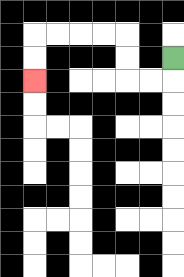{'start': '[7, 2]', 'end': '[1, 3]', 'path_directions': 'D,L,L,U,U,L,L,L,L,D,D', 'path_coordinates': '[[7, 2], [7, 3], [6, 3], [5, 3], [5, 2], [5, 1], [4, 1], [3, 1], [2, 1], [1, 1], [1, 2], [1, 3]]'}